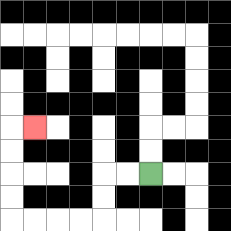{'start': '[6, 7]', 'end': '[1, 5]', 'path_directions': 'L,L,D,D,L,L,L,L,U,U,U,U,R', 'path_coordinates': '[[6, 7], [5, 7], [4, 7], [4, 8], [4, 9], [3, 9], [2, 9], [1, 9], [0, 9], [0, 8], [0, 7], [0, 6], [0, 5], [1, 5]]'}